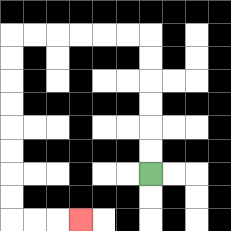{'start': '[6, 7]', 'end': '[3, 9]', 'path_directions': 'U,U,U,U,U,U,L,L,L,L,L,L,D,D,D,D,D,D,D,D,R,R,R', 'path_coordinates': '[[6, 7], [6, 6], [6, 5], [6, 4], [6, 3], [6, 2], [6, 1], [5, 1], [4, 1], [3, 1], [2, 1], [1, 1], [0, 1], [0, 2], [0, 3], [0, 4], [0, 5], [0, 6], [0, 7], [0, 8], [0, 9], [1, 9], [2, 9], [3, 9]]'}